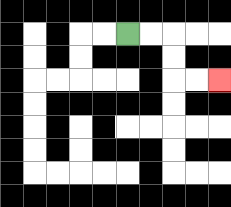{'start': '[5, 1]', 'end': '[9, 3]', 'path_directions': 'R,R,D,D,R,R', 'path_coordinates': '[[5, 1], [6, 1], [7, 1], [7, 2], [7, 3], [8, 3], [9, 3]]'}